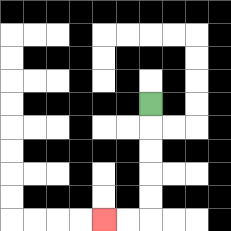{'start': '[6, 4]', 'end': '[4, 9]', 'path_directions': 'D,D,D,D,D,L,L', 'path_coordinates': '[[6, 4], [6, 5], [6, 6], [6, 7], [6, 8], [6, 9], [5, 9], [4, 9]]'}